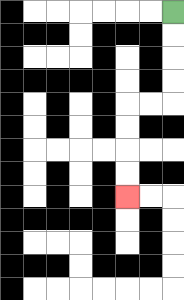{'start': '[7, 0]', 'end': '[5, 8]', 'path_directions': 'D,D,D,D,L,L,D,D,D,D', 'path_coordinates': '[[7, 0], [7, 1], [7, 2], [7, 3], [7, 4], [6, 4], [5, 4], [5, 5], [5, 6], [5, 7], [5, 8]]'}